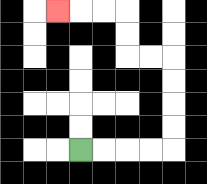{'start': '[3, 6]', 'end': '[2, 0]', 'path_directions': 'R,R,R,R,U,U,U,U,L,L,U,U,L,L,L', 'path_coordinates': '[[3, 6], [4, 6], [5, 6], [6, 6], [7, 6], [7, 5], [7, 4], [7, 3], [7, 2], [6, 2], [5, 2], [5, 1], [5, 0], [4, 0], [3, 0], [2, 0]]'}